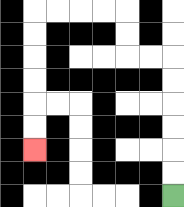{'start': '[7, 8]', 'end': '[1, 6]', 'path_directions': 'U,U,U,U,U,U,L,L,U,U,L,L,L,L,D,D,D,D,D,D', 'path_coordinates': '[[7, 8], [7, 7], [7, 6], [7, 5], [7, 4], [7, 3], [7, 2], [6, 2], [5, 2], [5, 1], [5, 0], [4, 0], [3, 0], [2, 0], [1, 0], [1, 1], [1, 2], [1, 3], [1, 4], [1, 5], [1, 6]]'}